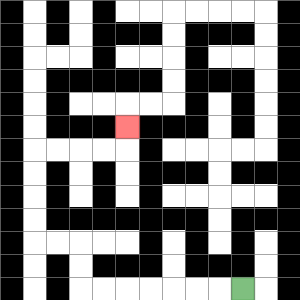{'start': '[10, 12]', 'end': '[5, 5]', 'path_directions': 'L,L,L,L,L,L,L,U,U,L,L,U,U,U,U,R,R,R,R,U', 'path_coordinates': '[[10, 12], [9, 12], [8, 12], [7, 12], [6, 12], [5, 12], [4, 12], [3, 12], [3, 11], [3, 10], [2, 10], [1, 10], [1, 9], [1, 8], [1, 7], [1, 6], [2, 6], [3, 6], [4, 6], [5, 6], [5, 5]]'}